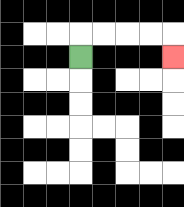{'start': '[3, 2]', 'end': '[7, 2]', 'path_directions': 'U,R,R,R,R,D', 'path_coordinates': '[[3, 2], [3, 1], [4, 1], [5, 1], [6, 1], [7, 1], [7, 2]]'}